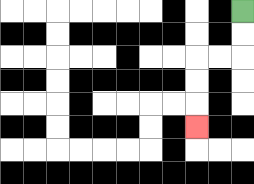{'start': '[10, 0]', 'end': '[8, 5]', 'path_directions': 'D,D,L,L,D,D,D', 'path_coordinates': '[[10, 0], [10, 1], [10, 2], [9, 2], [8, 2], [8, 3], [8, 4], [8, 5]]'}